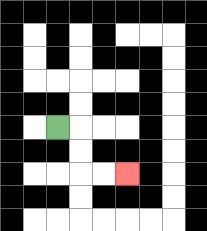{'start': '[2, 5]', 'end': '[5, 7]', 'path_directions': 'R,D,D,R,R', 'path_coordinates': '[[2, 5], [3, 5], [3, 6], [3, 7], [4, 7], [5, 7]]'}